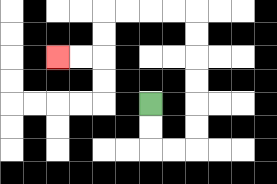{'start': '[6, 4]', 'end': '[2, 2]', 'path_directions': 'D,D,R,R,U,U,U,U,U,U,L,L,L,L,D,D,L,L', 'path_coordinates': '[[6, 4], [6, 5], [6, 6], [7, 6], [8, 6], [8, 5], [8, 4], [8, 3], [8, 2], [8, 1], [8, 0], [7, 0], [6, 0], [5, 0], [4, 0], [4, 1], [4, 2], [3, 2], [2, 2]]'}